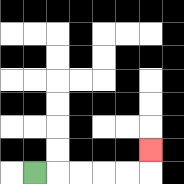{'start': '[1, 7]', 'end': '[6, 6]', 'path_directions': 'R,R,R,R,R,U', 'path_coordinates': '[[1, 7], [2, 7], [3, 7], [4, 7], [5, 7], [6, 7], [6, 6]]'}